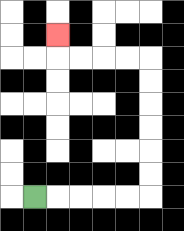{'start': '[1, 8]', 'end': '[2, 1]', 'path_directions': 'R,R,R,R,R,U,U,U,U,U,U,L,L,L,L,U', 'path_coordinates': '[[1, 8], [2, 8], [3, 8], [4, 8], [5, 8], [6, 8], [6, 7], [6, 6], [6, 5], [6, 4], [6, 3], [6, 2], [5, 2], [4, 2], [3, 2], [2, 2], [2, 1]]'}